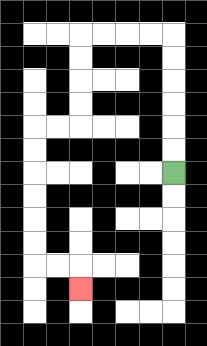{'start': '[7, 7]', 'end': '[3, 12]', 'path_directions': 'U,U,U,U,U,U,L,L,L,L,D,D,D,D,L,L,D,D,D,D,D,D,R,R,D', 'path_coordinates': '[[7, 7], [7, 6], [7, 5], [7, 4], [7, 3], [7, 2], [7, 1], [6, 1], [5, 1], [4, 1], [3, 1], [3, 2], [3, 3], [3, 4], [3, 5], [2, 5], [1, 5], [1, 6], [1, 7], [1, 8], [1, 9], [1, 10], [1, 11], [2, 11], [3, 11], [3, 12]]'}